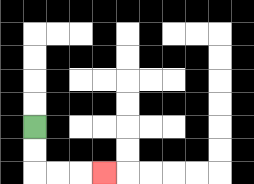{'start': '[1, 5]', 'end': '[4, 7]', 'path_directions': 'D,D,R,R,R', 'path_coordinates': '[[1, 5], [1, 6], [1, 7], [2, 7], [3, 7], [4, 7]]'}